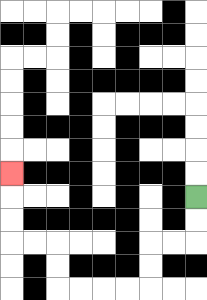{'start': '[8, 8]', 'end': '[0, 7]', 'path_directions': 'D,D,L,L,D,D,L,L,L,L,U,U,L,L,U,U,U', 'path_coordinates': '[[8, 8], [8, 9], [8, 10], [7, 10], [6, 10], [6, 11], [6, 12], [5, 12], [4, 12], [3, 12], [2, 12], [2, 11], [2, 10], [1, 10], [0, 10], [0, 9], [0, 8], [0, 7]]'}